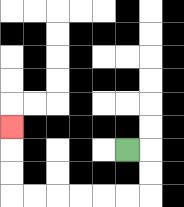{'start': '[5, 6]', 'end': '[0, 5]', 'path_directions': 'R,D,D,L,L,L,L,L,L,U,U,U', 'path_coordinates': '[[5, 6], [6, 6], [6, 7], [6, 8], [5, 8], [4, 8], [3, 8], [2, 8], [1, 8], [0, 8], [0, 7], [0, 6], [0, 5]]'}